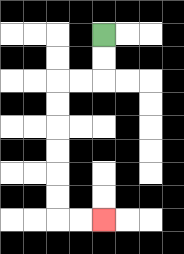{'start': '[4, 1]', 'end': '[4, 9]', 'path_directions': 'D,D,L,L,D,D,D,D,D,D,R,R', 'path_coordinates': '[[4, 1], [4, 2], [4, 3], [3, 3], [2, 3], [2, 4], [2, 5], [2, 6], [2, 7], [2, 8], [2, 9], [3, 9], [4, 9]]'}